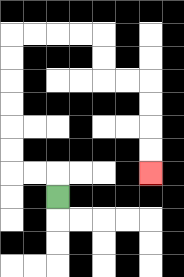{'start': '[2, 8]', 'end': '[6, 7]', 'path_directions': 'U,L,L,U,U,U,U,U,U,R,R,R,R,D,D,R,R,D,D,D,D', 'path_coordinates': '[[2, 8], [2, 7], [1, 7], [0, 7], [0, 6], [0, 5], [0, 4], [0, 3], [0, 2], [0, 1], [1, 1], [2, 1], [3, 1], [4, 1], [4, 2], [4, 3], [5, 3], [6, 3], [6, 4], [6, 5], [6, 6], [6, 7]]'}